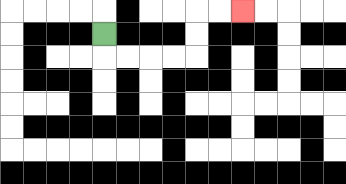{'start': '[4, 1]', 'end': '[10, 0]', 'path_directions': 'D,R,R,R,R,U,U,R,R', 'path_coordinates': '[[4, 1], [4, 2], [5, 2], [6, 2], [7, 2], [8, 2], [8, 1], [8, 0], [9, 0], [10, 0]]'}